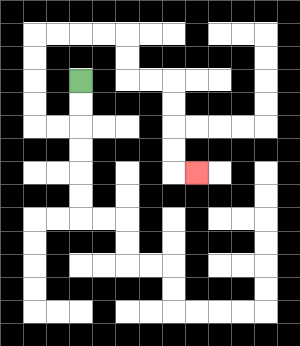{'start': '[3, 3]', 'end': '[8, 7]', 'path_directions': 'D,D,L,L,U,U,U,U,R,R,R,R,D,D,R,R,D,D,D,D,R', 'path_coordinates': '[[3, 3], [3, 4], [3, 5], [2, 5], [1, 5], [1, 4], [1, 3], [1, 2], [1, 1], [2, 1], [3, 1], [4, 1], [5, 1], [5, 2], [5, 3], [6, 3], [7, 3], [7, 4], [7, 5], [7, 6], [7, 7], [8, 7]]'}